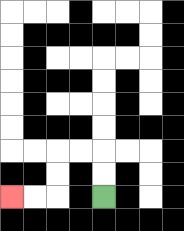{'start': '[4, 8]', 'end': '[0, 8]', 'path_directions': 'U,U,L,L,D,D,L,L', 'path_coordinates': '[[4, 8], [4, 7], [4, 6], [3, 6], [2, 6], [2, 7], [2, 8], [1, 8], [0, 8]]'}